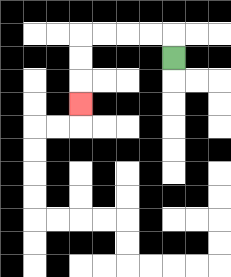{'start': '[7, 2]', 'end': '[3, 4]', 'path_directions': 'U,L,L,L,L,D,D,D', 'path_coordinates': '[[7, 2], [7, 1], [6, 1], [5, 1], [4, 1], [3, 1], [3, 2], [3, 3], [3, 4]]'}